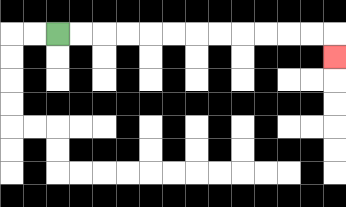{'start': '[2, 1]', 'end': '[14, 2]', 'path_directions': 'R,R,R,R,R,R,R,R,R,R,R,R,D', 'path_coordinates': '[[2, 1], [3, 1], [4, 1], [5, 1], [6, 1], [7, 1], [8, 1], [9, 1], [10, 1], [11, 1], [12, 1], [13, 1], [14, 1], [14, 2]]'}